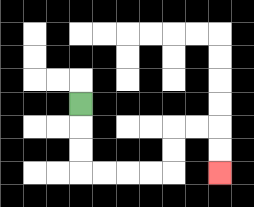{'start': '[3, 4]', 'end': '[9, 7]', 'path_directions': 'D,D,D,R,R,R,R,U,U,R,R,D,D', 'path_coordinates': '[[3, 4], [3, 5], [3, 6], [3, 7], [4, 7], [5, 7], [6, 7], [7, 7], [7, 6], [7, 5], [8, 5], [9, 5], [9, 6], [9, 7]]'}